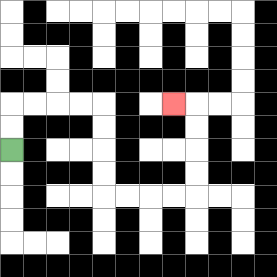{'start': '[0, 6]', 'end': '[7, 4]', 'path_directions': 'U,U,R,R,R,R,D,D,D,D,R,R,R,R,U,U,U,U,L', 'path_coordinates': '[[0, 6], [0, 5], [0, 4], [1, 4], [2, 4], [3, 4], [4, 4], [4, 5], [4, 6], [4, 7], [4, 8], [5, 8], [6, 8], [7, 8], [8, 8], [8, 7], [8, 6], [8, 5], [8, 4], [7, 4]]'}